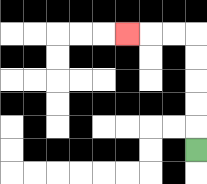{'start': '[8, 6]', 'end': '[5, 1]', 'path_directions': 'U,U,U,U,U,L,L,L', 'path_coordinates': '[[8, 6], [8, 5], [8, 4], [8, 3], [8, 2], [8, 1], [7, 1], [6, 1], [5, 1]]'}